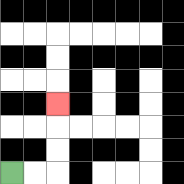{'start': '[0, 7]', 'end': '[2, 4]', 'path_directions': 'R,R,U,U,U', 'path_coordinates': '[[0, 7], [1, 7], [2, 7], [2, 6], [2, 5], [2, 4]]'}